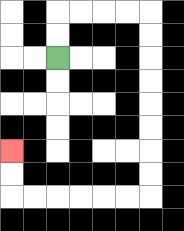{'start': '[2, 2]', 'end': '[0, 6]', 'path_directions': 'U,U,R,R,R,R,D,D,D,D,D,D,D,D,L,L,L,L,L,L,U,U', 'path_coordinates': '[[2, 2], [2, 1], [2, 0], [3, 0], [4, 0], [5, 0], [6, 0], [6, 1], [6, 2], [6, 3], [6, 4], [6, 5], [6, 6], [6, 7], [6, 8], [5, 8], [4, 8], [3, 8], [2, 8], [1, 8], [0, 8], [0, 7], [0, 6]]'}